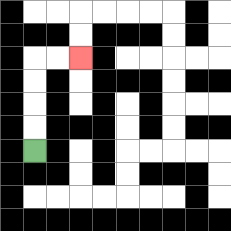{'start': '[1, 6]', 'end': '[3, 2]', 'path_directions': 'U,U,U,U,R,R', 'path_coordinates': '[[1, 6], [1, 5], [1, 4], [1, 3], [1, 2], [2, 2], [3, 2]]'}